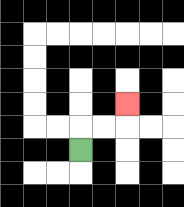{'start': '[3, 6]', 'end': '[5, 4]', 'path_directions': 'U,R,R,U', 'path_coordinates': '[[3, 6], [3, 5], [4, 5], [5, 5], [5, 4]]'}